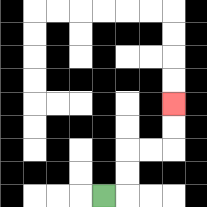{'start': '[4, 8]', 'end': '[7, 4]', 'path_directions': 'R,U,U,R,R,U,U', 'path_coordinates': '[[4, 8], [5, 8], [5, 7], [5, 6], [6, 6], [7, 6], [7, 5], [7, 4]]'}